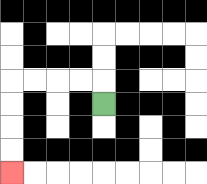{'start': '[4, 4]', 'end': '[0, 7]', 'path_directions': 'U,L,L,L,L,D,D,D,D', 'path_coordinates': '[[4, 4], [4, 3], [3, 3], [2, 3], [1, 3], [0, 3], [0, 4], [0, 5], [0, 6], [0, 7]]'}